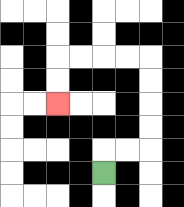{'start': '[4, 7]', 'end': '[2, 4]', 'path_directions': 'U,R,R,U,U,U,U,L,L,L,L,D,D', 'path_coordinates': '[[4, 7], [4, 6], [5, 6], [6, 6], [6, 5], [6, 4], [6, 3], [6, 2], [5, 2], [4, 2], [3, 2], [2, 2], [2, 3], [2, 4]]'}